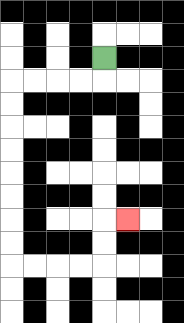{'start': '[4, 2]', 'end': '[5, 9]', 'path_directions': 'D,L,L,L,L,D,D,D,D,D,D,D,D,R,R,R,R,U,U,R', 'path_coordinates': '[[4, 2], [4, 3], [3, 3], [2, 3], [1, 3], [0, 3], [0, 4], [0, 5], [0, 6], [0, 7], [0, 8], [0, 9], [0, 10], [0, 11], [1, 11], [2, 11], [3, 11], [4, 11], [4, 10], [4, 9], [5, 9]]'}